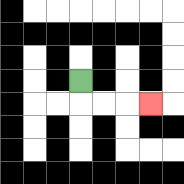{'start': '[3, 3]', 'end': '[6, 4]', 'path_directions': 'D,R,R,R', 'path_coordinates': '[[3, 3], [3, 4], [4, 4], [5, 4], [6, 4]]'}